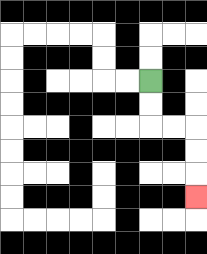{'start': '[6, 3]', 'end': '[8, 8]', 'path_directions': 'D,D,R,R,D,D,D', 'path_coordinates': '[[6, 3], [6, 4], [6, 5], [7, 5], [8, 5], [8, 6], [8, 7], [8, 8]]'}